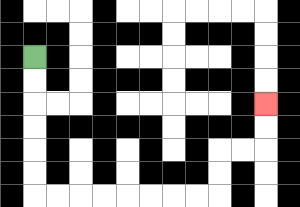{'start': '[1, 2]', 'end': '[11, 4]', 'path_directions': 'D,D,D,D,D,D,R,R,R,R,R,R,R,R,U,U,R,R,U,U', 'path_coordinates': '[[1, 2], [1, 3], [1, 4], [1, 5], [1, 6], [1, 7], [1, 8], [2, 8], [3, 8], [4, 8], [5, 8], [6, 8], [7, 8], [8, 8], [9, 8], [9, 7], [9, 6], [10, 6], [11, 6], [11, 5], [11, 4]]'}